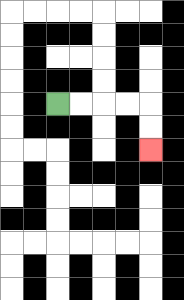{'start': '[2, 4]', 'end': '[6, 6]', 'path_directions': 'R,R,R,R,D,D', 'path_coordinates': '[[2, 4], [3, 4], [4, 4], [5, 4], [6, 4], [6, 5], [6, 6]]'}